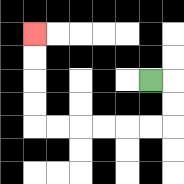{'start': '[6, 3]', 'end': '[1, 1]', 'path_directions': 'R,D,D,L,L,L,L,L,L,U,U,U,U', 'path_coordinates': '[[6, 3], [7, 3], [7, 4], [7, 5], [6, 5], [5, 5], [4, 5], [3, 5], [2, 5], [1, 5], [1, 4], [1, 3], [1, 2], [1, 1]]'}